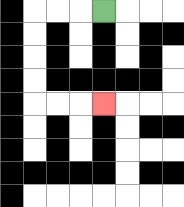{'start': '[4, 0]', 'end': '[4, 4]', 'path_directions': 'L,L,L,D,D,D,D,R,R,R', 'path_coordinates': '[[4, 0], [3, 0], [2, 0], [1, 0], [1, 1], [1, 2], [1, 3], [1, 4], [2, 4], [3, 4], [4, 4]]'}